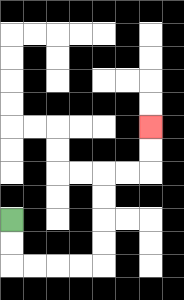{'start': '[0, 9]', 'end': '[6, 5]', 'path_directions': 'D,D,R,R,R,R,U,U,U,U,R,R,U,U', 'path_coordinates': '[[0, 9], [0, 10], [0, 11], [1, 11], [2, 11], [3, 11], [4, 11], [4, 10], [4, 9], [4, 8], [4, 7], [5, 7], [6, 7], [6, 6], [6, 5]]'}